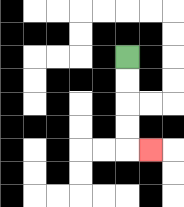{'start': '[5, 2]', 'end': '[6, 6]', 'path_directions': 'D,D,D,D,R', 'path_coordinates': '[[5, 2], [5, 3], [5, 4], [5, 5], [5, 6], [6, 6]]'}